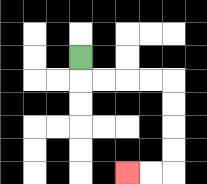{'start': '[3, 2]', 'end': '[5, 7]', 'path_directions': 'D,R,R,R,R,D,D,D,D,L,L', 'path_coordinates': '[[3, 2], [3, 3], [4, 3], [5, 3], [6, 3], [7, 3], [7, 4], [7, 5], [7, 6], [7, 7], [6, 7], [5, 7]]'}